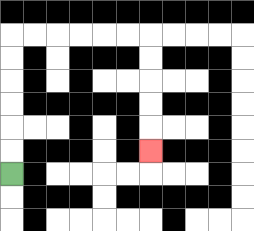{'start': '[0, 7]', 'end': '[6, 6]', 'path_directions': 'U,U,U,U,U,U,R,R,R,R,R,R,D,D,D,D,D', 'path_coordinates': '[[0, 7], [0, 6], [0, 5], [0, 4], [0, 3], [0, 2], [0, 1], [1, 1], [2, 1], [3, 1], [4, 1], [5, 1], [6, 1], [6, 2], [6, 3], [6, 4], [6, 5], [6, 6]]'}